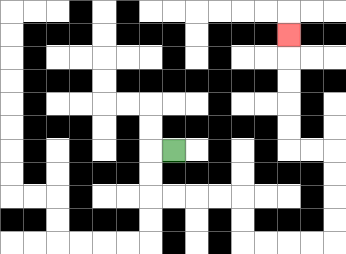{'start': '[7, 6]', 'end': '[12, 1]', 'path_directions': 'L,D,D,R,R,R,R,D,D,R,R,R,R,U,U,U,U,L,L,U,U,U,U,U', 'path_coordinates': '[[7, 6], [6, 6], [6, 7], [6, 8], [7, 8], [8, 8], [9, 8], [10, 8], [10, 9], [10, 10], [11, 10], [12, 10], [13, 10], [14, 10], [14, 9], [14, 8], [14, 7], [14, 6], [13, 6], [12, 6], [12, 5], [12, 4], [12, 3], [12, 2], [12, 1]]'}